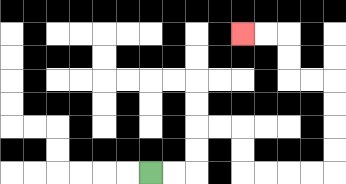{'start': '[6, 7]', 'end': '[10, 1]', 'path_directions': 'R,R,U,U,R,R,D,D,R,R,R,R,U,U,U,U,L,L,U,U,L,L', 'path_coordinates': '[[6, 7], [7, 7], [8, 7], [8, 6], [8, 5], [9, 5], [10, 5], [10, 6], [10, 7], [11, 7], [12, 7], [13, 7], [14, 7], [14, 6], [14, 5], [14, 4], [14, 3], [13, 3], [12, 3], [12, 2], [12, 1], [11, 1], [10, 1]]'}